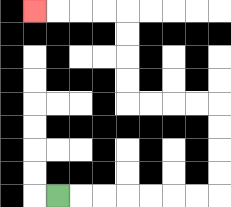{'start': '[2, 8]', 'end': '[1, 0]', 'path_directions': 'R,R,R,R,R,R,R,U,U,U,U,L,L,L,L,U,U,U,U,L,L,L,L', 'path_coordinates': '[[2, 8], [3, 8], [4, 8], [5, 8], [6, 8], [7, 8], [8, 8], [9, 8], [9, 7], [9, 6], [9, 5], [9, 4], [8, 4], [7, 4], [6, 4], [5, 4], [5, 3], [5, 2], [5, 1], [5, 0], [4, 0], [3, 0], [2, 0], [1, 0]]'}